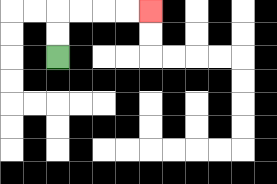{'start': '[2, 2]', 'end': '[6, 0]', 'path_directions': 'U,U,R,R,R,R', 'path_coordinates': '[[2, 2], [2, 1], [2, 0], [3, 0], [4, 0], [5, 0], [6, 0]]'}